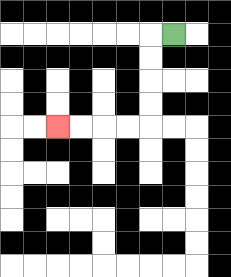{'start': '[7, 1]', 'end': '[2, 5]', 'path_directions': 'L,D,D,D,D,L,L,L,L', 'path_coordinates': '[[7, 1], [6, 1], [6, 2], [6, 3], [6, 4], [6, 5], [5, 5], [4, 5], [3, 5], [2, 5]]'}